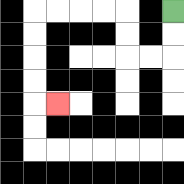{'start': '[7, 0]', 'end': '[2, 4]', 'path_directions': 'D,D,L,L,U,U,L,L,L,L,D,D,D,D,R', 'path_coordinates': '[[7, 0], [7, 1], [7, 2], [6, 2], [5, 2], [5, 1], [5, 0], [4, 0], [3, 0], [2, 0], [1, 0], [1, 1], [1, 2], [1, 3], [1, 4], [2, 4]]'}